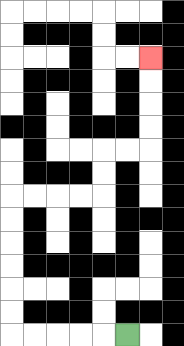{'start': '[5, 14]', 'end': '[6, 2]', 'path_directions': 'L,L,L,L,L,U,U,U,U,U,U,R,R,R,R,U,U,R,R,U,U,U,U', 'path_coordinates': '[[5, 14], [4, 14], [3, 14], [2, 14], [1, 14], [0, 14], [0, 13], [0, 12], [0, 11], [0, 10], [0, 9], [0, 8], [1, 8], [2, 8], [3, 8], [4, 8], [4, 7], [4, 6], [5, 6], [6, 6], [6, 5], [6, 4], [6, 3], [6, 2]]'}